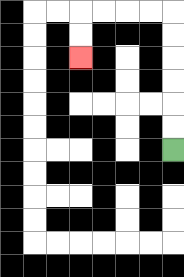{'start': '[7, 6]', 'end': '[3, 2]', 'path_directions': 'U,U,U,U,U,U,L,L,L,L,D,D', 'path_coordinates': '[[7, 6], [7, 5], [7, 4], [7, 3], [7, 2], [7, 1], [7, 0], [6, 0], [5, 0], [4, 0], [3, 0], [3, 1], [3, 2]]'}